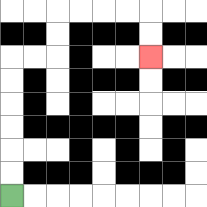{'start': '[0, 8]', 'end': '[6, 2]', 'path_directions': 'U,U,U,U,U,U,R,R,U,U,R,R,R,R,D,D', 'path_coordinates': '[[0, 8], [0, 7], [0, 6], [0, 5], [0, 4], [0, 3], [0, 2], [1, 2], [2, 2], [2, 1], [2, 0], [3, 0], [4, 0], [5, 0], [6, 0], [6, 1], [6, 2]]'}